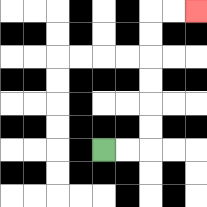{'start': '[4, 6]', 'end': '[8, 0]', 'path_directions': 'R,R,U,U,U,U,U,U,R,R', 'path_coordinates': '[[4, 6], [5, 6], [6, 6], [6, 5], [6, 4], [6, 3], [6, 2], [6, 1], [6, 0], [7, 0], [8, 0]]'}